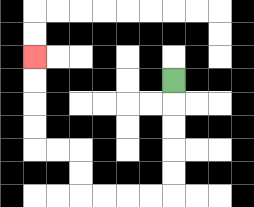{'start': '[7, 3]', 'end': '[1, 2]', 'path_directions': 'D,D,D,D,D,L,L,L,L,U,U,L,L,U,U,U,U', 'path_coordinates': '[[7, 3], [7, 4], [7, 5], [7, 6], [7, 7], [7, 8], [6, 8], [5, 8], [4, 8], [3, 8], [3, 7], [3, 6], [2, 6], [1, 6], [1, 5], [1, 4], [1, 3], [1, 2]]'}